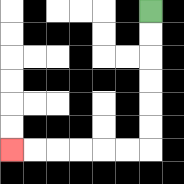{'start': '[6, 0]', 'end': '[0, 6]', 'path_directions': 'D,D,D,D,D,D,L,L,L,L,L,L', 'path_coordinates': '[[6, 0], [6, 1], [6, 2], [6, 3], [6, 4], [6, 5], [6, 6], [5, 6], [4, 6], [3, 6], [2, 6], [1, 6], [0, 6]]'}